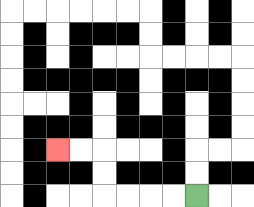{'start': '[8, 8]', 'end': '[2, 6]', 'path_directions': 'L,L,L,L,U,U,L,L', 'path_coordinates': '[[8, 8], [7, 8], [6, 8], [5, 8], [4, 8], [4, 7], [4, 6], [3, 6], [2, 6]]'}